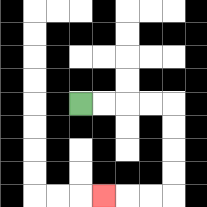{'start': '[3, 4]', 'end': '[4, 8]', 'path_directions': 'R,R,R,R,D,D,D,D,L,L,L', 'path_coordinates': '[[3, 4], [4, 4], [5, 4], [6, 4], [7, 4], [7, 5], [7, 6], [7, 7], [7, 8], [6, 8], [5, 8], [4, 8]]'}